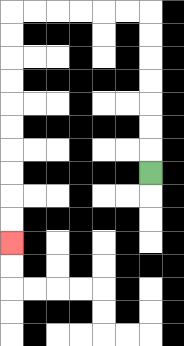{'start': '[6, 7]', 'end': '[0, 10]', 'path_directions': 'U,U,U,U,U,U,U,L,L,L,L,L,L,D,D,D,D,D,D,D,D,D,D', 'path_coordinates': '[[6, 7], [6, 6], [6, 5], [6, 4], [6, 3], [6, 2], [6, 1], [6, 0], [5, 0], [4, 0], [3, 0], [2, 0], [1, 0], [0, 0], [0, 1], [0, 2], [0, 3], [0, 4], [0, 5], [0, 6], [0, 7], [0, 8], [0, 9], [0, 10]]'}